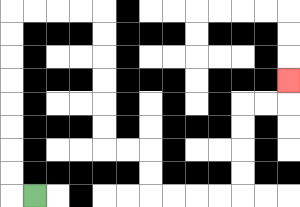{'start': '[1, 8]', 'end': '[12, 3]', 'path_directions': 'L,U,U,U,U,U,U,U,U,R,R,R,R,D,D,D,D,D,D,R,R,D,D,R,R,R,R,U,U,U,U,R,R,U', 'path_coordinates': '[[1, 8], [0, 8], [0, 7], [0, 6], [0, 5], [0, 4], [0, 3], [0, 2], [0, 1], [0, 0], [1, 0], [2, 0], [3, 0], [4, 0], [4, 1], [4, 2], [4, 3], [4, 4], [4, 5], [4, 6], [5, 6], [6, 6], [6, 7], [6, 8], [7, 8], [8, 8], [9, 8], [10, 8], [10, 7], [10, 6], [10, 5], [10, 4], [11, 4], [12, 4], [12, 3]]'}